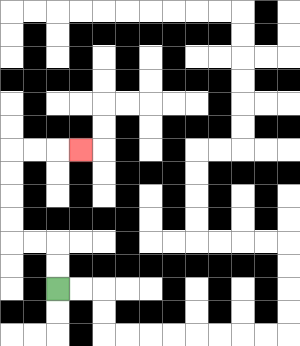{'start': '[2, 12]', 'end': '[3, 6]', 'path_directions': 'U,U,L,L,U,U,U,U,R,R,R', 'path_coordinates': '[[2, 12], [2, 11], [2, 10], [1, 10], [0, 10], [0, 9], [0, 8], [0, 7], [0, 6], [1, 6], [2, 6], [3, 6]]'}